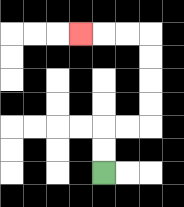{'start': '[4, 7]', 'end': '[3, 1]', 'path_directions': 'U,U,R,R,U,U,U,U,L,L,L', 'path_coordinates': '[[4, 7], [4, 6], [4, 5], [5, 5], [6, 5], [6, 4], [6, 3], [6, 2], [6, 1], [5, 1], [4, 1], [3, 1]]'}